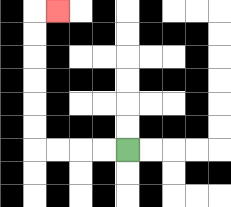{'start': '[5, 6]', 'end': '[2, 0]', 'path_directions': 'L,L,L,L,U,U,U,U,U,U,R', 'path_coordinates': '[[5, 6], [4, 6], [3, 6], [2, 6], [1, 6], [1, 5], [1, 4], [1, 3], [1, 2], [1, 1], [1, 0], [2, 0]]'}